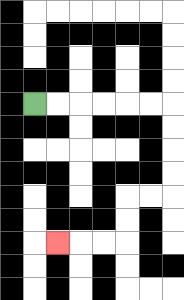{'start': '[1, 4]', 'end': '[2, 10]', 'path_directions': 'R,R,R,R,R,R,D,D,D,D,L,L,D,D,L,L,L', 'path_coordinates': '[[1, 4], [2, 4], [3, 4], [4, 4], [5, 4], [6, 4], [7, 4], [7, 5], [7, 6], [7, 7], [7, 8], [6, 8], [5, 8], [5, 9], [5, 10], [4, 10], [3, 10], [2, 10]]'}